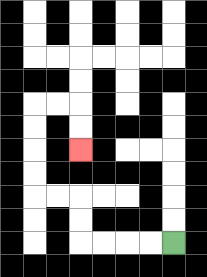{'start': '[7, 10]', 'end': '[3, 6]', 'path_directions': 'L,L,L,L,U,U,L,L,U,U,U,U,R,R,D,D', 'path_coordinates': '[[7, 10], [6, 10], [5, 10], [4, 10], [3, 10], [3, 9], [3, 8], [2, 8], [1, 8], [1, 7], [1, 6], [1, 5], [1, 4], [2, 4], [3, 4], [3, 5], [3, 6]]'}